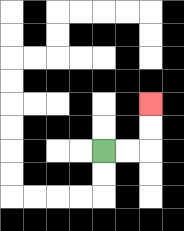{'start': '[4, 6]', 'end': '[6, 4]', 'path_directions': 'R,R,U,U', 'path_coordinates': '[[4, 6], [5, 6], [6, 6], [6, 5], [6, 4]]'}